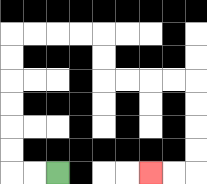{'start': '[2, 7]', 'end': '[6, 7]', 'path_directions': 'L,L,U,U,U,U,U,U,R,R,R,R,D,D,R,R,R,R,D,D,D,D,L,L', 'path_coordinates': '[[2, 7], [1, 7], [0, 7], [0, 6], [0, 5], [0, 4], [0, 3], [0, 2], [0, 1], [1, 1], [2, 1], [3, 1], [4, 1], [4, 2], [4, 3], [5, 3], [6, 3], [7, 3], [8, 3], [8, 4], [8, 5], [8, 6], [8, 7], [7, 7], [6, 7]]'}